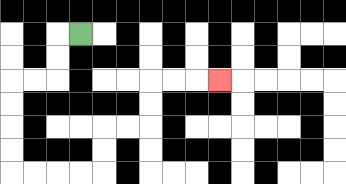{'start': '[3, 1]', 'end': '[9, 3]', 'path_directions': 'L,D,D,L,L,D,D,D,D,R,R,R,R,U,U,R,R,U,U,R,R,R', 'path_coordinates': '[[3, 1], [2, 1], [2, 2], [2, 3], [1, 3], [0, 3], [0, 4], [0, 5], [0, 6], [0, 7], [1, 7], [2, 7], [3, 7], [4, 7], [4, 6], [4, 5], [5, 5], [6, 5], [6, 4], [6, 3], [7, 3], [8, 3], [9, 3]]'}